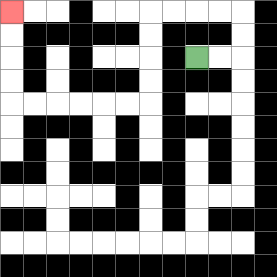{'start': '[8, 2]', 'end': '[0, 0]', 'path_directions': 'R,R,U,U,L,L,L,L,D,D,D,D,L,L,L,L,L,L,U,U,U,U', 'path_coordinates': '[[8, 2], [9, 2], [10, 2], [10, 1], [10, 0], [9, 0], [8, 0], [7, 0], [6, 0], [6, 1], [6, 2], [6, 3], [6, 4], [5, 4], [4, 4], [3, 4], [2, 4], [1, 4], [0, 4], [0, 3], [0, 2], [0, 1], [0, 0]]'}